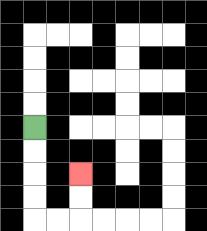{'start': '[1, 5]', 'end': '[3, 7]', 'path_directions': 'D,D,D,D,R,R,U,U', 'path_coordinates': '[[1, 5], [1, 6], [1, 7], [1, 8], [1, 9], [2, 9], [3, 9], [3, 8], [3, 7]]'}